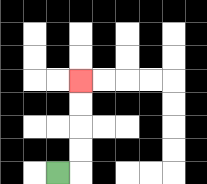{'start': '[2, 7]', 'end': '[3, 3]', 'path_directions': 'R,U,U,U,U', 'path_coordinates': '[[2, 7], [3, 7], [3, 6], [3, 5], [3, 4], [3, 3]]'}